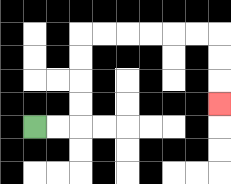{'start': '[1, 5]', 'end': '[9, 4]', 'path_directions': 'R,R,U,U,U,U,R,R,R,R,R,R,D,D,D', 'path_coordinates': '[[1, 5], [2, 5], [3, 5], [3, 4], [3, 3], [3, 2], [3, 1], [4, 1], [5, 1], [6, 1], [7, 1], [8, 1], [9, 1], [9, 2], [9, 3], [9, 4]]'}